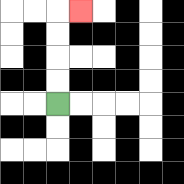{'start': '[2, 4]', 'end': '[3, 0]', 'path_directions': 'U,U,U,U,R', 'path_coordinates': '[[2, 4], [2, 3], [2, 2], [2, 1], [2, 0], [3, 0]]'}